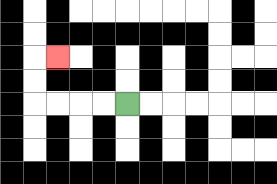{'start': '[5, 4]', 'end': '[2, 2]', 'path_directions': 'L,L,L,L,U,U,R', 'path_coordinates': '[[5, 4], [4, 4], [3, 4], [2, 4], [1, 4], [1, 3], [1, 2], [2, 2]]'}